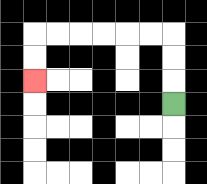{'start': '[7, 4]', 'end': '[1, 3]', 'path_directions': 'U,U,U,L,L,L,L,L,L,D,D', 'path_coordinates': '[[7, 4], [7, 3], [7, 2], [7, 1], [6, 1], [5, 1], [4, 1], [3, 1], [2, 1], [1, 1], [1, 2], [1, 3]]'}